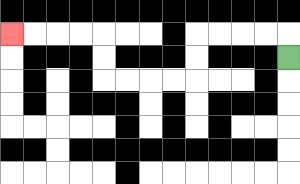{'start': '[12, 2]', 'end': '[0, 1]', 'path_directions': 'U,L,L,L,L,D,D,L,L,L,L,U,U,L,L,L,L', 'path_coordinates': '[[12, 2], [12, 1], [11, 1], [10, 1], [9, 1], [8, 1], [8, 2], [8, 3], [7, 3], [6, 3], [5, 3], [4, 3], [4, 2], [4, 1], [3, 1], [2, 1], [1, 1], [0, 1]]'}